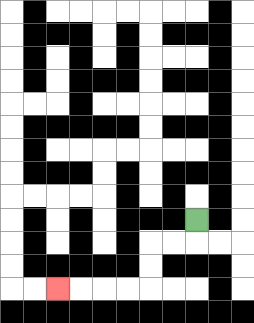{'start': '[8, 9]', 'end': '[2, 12]', 'path_directions': 'D,L,L,D,D,L,L,L,L', 'path_coordinates': '[[8, 9], [8, 10], [7, 10], [6, 10], [6, 11], [6, 12], [5, 12], [4, 12], [3, 12], [2, 12]]'}